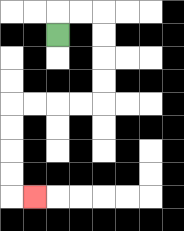{'start': '[2, 1]', 'end': '[1, 8]', 'path_directions': 'U,R,R,D,D,D,D,L,L,L,L,D,D,D,D,R', 'path_coordinates': '[[2, 1], [2, 0], [3, 0], [4, 0], [4, 1], [4, 2], [4, 3], [4, 4], [3, 4], [2, 4], [1, 4], [0, 4], [0, 5], [0, 6], [0, 7], [0, 8], [1, 8]]'}